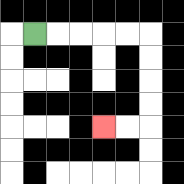{'start': '[1, 1]', 'end': '[4, 5]', 'path_directions': 'R,R,R,R,R,D,D,D,D,L,L', 'path_coordinates': '[[1, 1], [2, 1], [3, 1], [4, 1], [5, 1], [6, 1], [6, 2], [6, 3], [6, 4], [6, 5], [5, 5], [4, 5]]'}